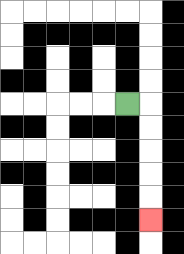{'start': '[5, 4]', 'end': '[6, 9]', 'path_directions': 'R,D,D,D,D,D', 'path_coordinates': '[[5, 4], [6, 4], [6, 5], [6, 6], [6, 7], [6, 8], [6, 9]]'}